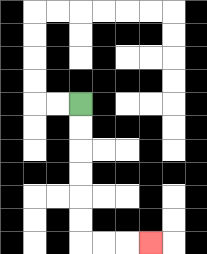{'start': '[3, 4]', 'end': '[6, 10]', 'path_directions': 'D,D,D,D,D,D,R,R,R', 'path_coordinates': '[[3, 4], [3, 5], [3, 6], [3, 7], [3, 8], [3, 9], [3, 10], [4, 10], [5, 10], [6, 10]]'}